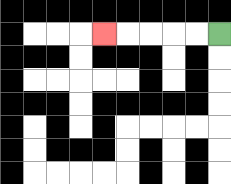{'start': '[9, 1]', 'end': '[4, 1]', 'path_directions': 'L,L,L,L,L', 'path_coordinates': '[[9, 1], [8, 1], [7, 1], [6, 1], [5, 1], [4, 1]]'}